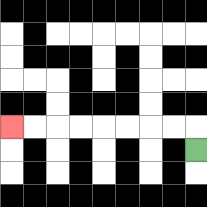{'start': '[8, 6]', 'end': '[0, 5]', 'path_directions': 'U,L,L,L,L,L,L,L,L', 'path_coordinates': '[[8, 6], [8, 5], [7, 5], [6, 5], [5, 5], [4, 5], [3, 5], [2, 5], [1, 5], [0, 5]]'}